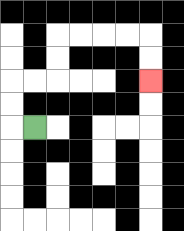{'start': '[1, 5]', 'end': '[6, 3]', 'path_directions': 'L,U,U,R,R,U,U,R,R,R,R,D,D', 'path_coordinates': '[[1, 5], [0, 5], [0, 4], [0, 3], [1, 3], [2, 3], [2, 2], [2, 1], [3, 1], [4, 1], [5, 1], [6, 1], [6, 2], [6, 3]]'}